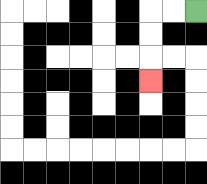{'start': '[8, 0]', 'end': '[6, 3]', 'path_directions': 'L,L,D,D,D', 'path_coordinates': '[[8, 0], [7, 0], [6, 0], [6, 1], [6, 2], [6, 3]]'}